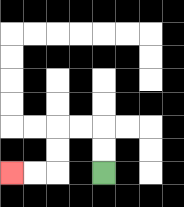{'start': '[4, 7]', 'end': '[0, 7]', 'path_directions': 'U,U,L,L,D,D,L,L', 'path_coordinates': '[[4, 7], [4, 6], [4, 5], [3, 5], [2, 5], [2, 6], [2, 7], [1, 7], [0, 7]]'}